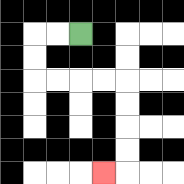{'start': '[3, 1]', 'end': '[4, 7]', 'path_directions': 'L,L,D,D,R,R,R,R,D,D,D,D,L', 'path_coordinates': '[[3, 1], [2, 1], [1, 1], [1, 2], [1, 3], [2, 3], [3, 3], [4, 3], [5, 3], [5, 4], [5, 5], [5, 6], [5, 7], [4, 7]]'}